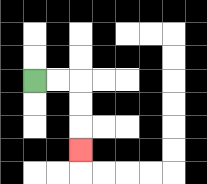{'start': '[1, 3]', 'end': '[3, 6]', 'path_directions': 'R,R,D,D,D', 'path_coordinates': '[[1, 3], [2, 3], [3, 3], [3, 4], [3, 5], [3, 6]]'}